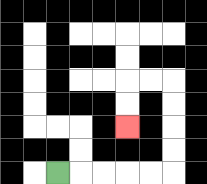{'start': '[2, 7]', 'end': '[5, 5]', 'path_directions': 'R,R,R,R,R,U,U,U,U,L,L,D,D', 'path_coordinates': '[[2, 7], [3, 7], [4, 7], [5, 7], [6, 7], [7, 7], [7, 6], [7, 5], [7, 4], [7, 3], [6, 3], [5, 3], [5, 4], [5, 5]]'}